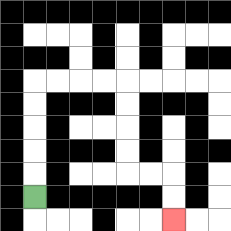{'start': '[1, 8]', 'end': '[7, 9]', 'path_directions': 'U,U,U,U,U,R,R,R,R,D,D,D,D,R,R,D,D', 'path_coordinates': '[[1, 8], [1, 7], [1, 6], [1, 5], [1, 4], [1, 3], [2, 3], [3, 3], [4, 3], [5, 3], [5, 4], [5, 5], [5, 6], [5, 7], [6, 7], [7, 7], [7, 8], [7, 9]]'}